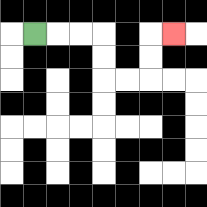{'start': '[1, 1]', 'end': '[7, 1]', 'path_directions': 'R,R,R,D,D,R,R,U,U,R', 'path_coordinates': '[[1, 1], [2, 1], [3, 1], [4, 1], [4, 2], [4, 3], [5, 3], [6, 3], [6, 2], [6, 1], [7, 1]]'}